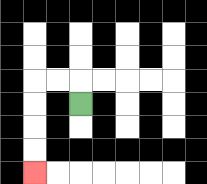{'start': '[3, 4]', 'end': '[1, 7]', 'path_directions': 'U,L,L,D,D,D,D', 'path_coordinates': '[[3, 4], [3, 3], [2, 3], [1, 3], [1, 4], [1, 5], [1, 6], [1, 7]]'}